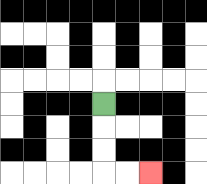{'start': '[4, 4]', 'end': '[6, 7]', 'path_directions': 'D,D,D,R,R', 'path_coordinates': '[[4, 4], [4, 5], [4, 6], [4, 7], [5, 7], [6, 7]]'}